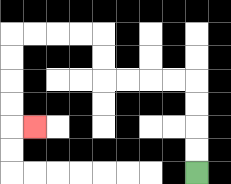{'start': '[8, 7]', 'end': '[1, 5]', 'path_directions': 'U,U,U,U,L,L,L,L,U,U,L,L,L,L,D,D,D,D,R', 'path_coordinates': '[[8, 7], [8, 6], [8, 5], [8, 4], [8, 3], [7, 3], [6, 3], [5, 3], [4, 3], [4, 2], [4, 1], [3, 1], [2, 1], [1, 1], [0, 1], [0, 2], [0, 3], [0, 4], [0, 5], [1, 5]]'}